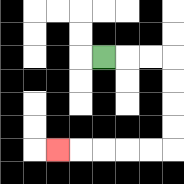{'start': '[4, 2]', 'end': '[2, 6]', 'path_directions': 'R,R,R,D,D,D,D,L,L,L,L,L', 'path_coordinates': '[[4, 2], [5, 2], [6, 2], [7, 2], [7, 3], [7, 4], [7, 5], [7, 6], [6, 6], [5, 6], [4, 6], [3, 6], [2, 6]]'}